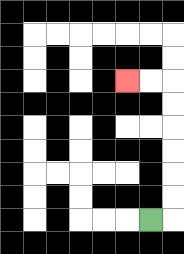{'start': '[6, 9]', 'end': '[5, 3]', 'path_directions': 'R,U,U,U,U,U,U,L,L', 'path_coordinates': '[[6, 9], [7, 9], [7, 8], [7, 7], [7, 6], [7, 5], [7, 4], [7, 3], [6, 3], [5, 3]]'}